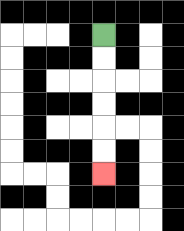{'start': '[4, 1]', 'end': '[4, 7]', 'path_directions': 'D,D,D,D,D,D', 'path_coordinates': '[[4, 1], [4, 2], [4, 3], [4, 4], [4, 5], [4, 6], [4, 7]]'}